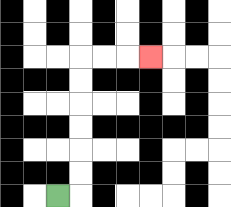{'start': '[2, 8]', 'end': '[6, 2]', 'path_directions': 'R,U,U,U,U,U,U,R,R,R', 'path_coordinates': '[[2, 8], [3, 8], [3, 7], [3, 6], [3, 5], [3, 4], [3, 3], [3, 2], [4, 2], [5, 2], [6, 2]]'}